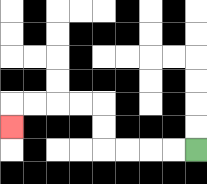{'start': '[8, 6]', 'end': '[0, 5]', 'path_directions': 'L,L,L,L,U,U,L,L,L,L,D', 'path_coordinates': '[[8, 6], [7, 6], [6, 6], [5, 6], [4, 6], [4, 5], [4, 4], [3, 4], [2, 4], [1, 4], [0, 4], [0, 5]]'}